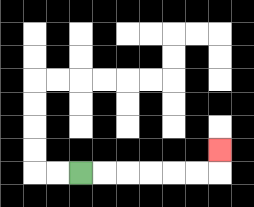{'start': '[3, 7]', 'end': '[9, 6]', 'path_directions': 'R,R,R,R,R,R,U', 'path_coordinates': '[[3, 7], [4, 7], [5, 7], [6, 7], [7, 7], [8, 7], [9, 7], [9, 6]]'}